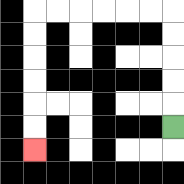{'start': '[7, 5]', 'end': '[1, 6]', 'path_directions': 'U,U,U,U,U,L,L,L,L,L,L,D,D,D,D,D,D', 'path_coordinates': '[[7, 5], [7, 4], [7, 3], [7, 2], [7, 1], [7, 0], [6, 0], [5, 0], [4, 0], [3, 0], [2, 0], [1, 0], [1, 1], [1, 2], [1, 3], [1, 4], [1, 5], [1, 6]]'}